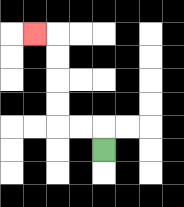{'start': '[4, 6]', 'end': '[1, 1]', 'path_directions': 'U,L,L,U,U,U,U,L', 'path_coordinates': '[[4, 6], [4, 5], [3, 5], [2, 5], [2, 4], [2, 3], [2, 2], [2, 1], [1, 1]]'}